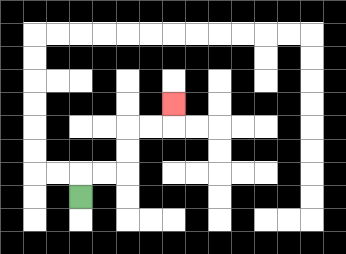{'start': '[3, 8]', 'end': '[7, 4]', 'path_directions': 'U,R,R,U,U,R,R,U', 'path_coordinates': '[[3, 8], [3, 7], [4, 7], [5, 7], [5, 6], [5, 5], [6, 5], [7, 5], [7, 4]]'}